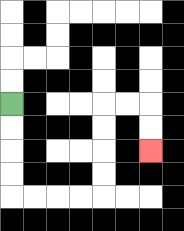{'start': '[0, 4]', 'end': '[6, 6]', 'path_directions': 'D,D,D,D,R,R,R,R,U,U,U,U,R,R,D,D', 'path_coordinates': '[[0, 4], [0, 5], [0, 6], [0, 7], [0, 8], [1, 8], [2, 8], [3, 8], [4, 8], [4, 7], [4, 6], [4, 5], [4, 4], [5, 4], [6, 4], [6, 5], [6, 6]]'}